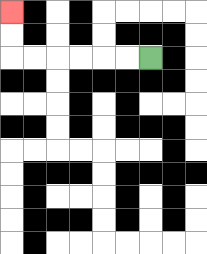{'start': '[6, 2]', 'end': '[0, 0]', 'path_directions': 'L,L,L,L,L,L,U,U', 'path_coordinates': '[[6, 2], [5, 2], [4, 2], [3, 2], [2, 2], [1, 2], [0, 2], [0, 1], [0, 0]]'}